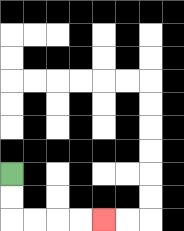{'start': '[0, 7]', 'end': '[4, 9]', 'path_directions': 'D,D,R,R,R,R', 'path_coordinates': '[[0, 7], [0, 8], [0, 9], [1, 9], [2, 9], [3, 9], [4, 9]]'}